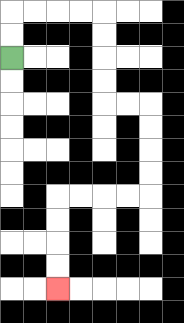{'start': '[0, 2]', 'end': '[2, 12]', 'path_directions': 'U,U,R,R,R,R,D,D,D,D,R,R,D,D,D,D,L,L,L,L,D,D,D,D', 'path_coordinates': '[[0, 2], [0, 1], [0, 0], [1, 0], [2, 0], [3, 0], [4, 0], [4, 1], [4, 2], [4, 3], [4, 4], [5, 4], [6, 4], [6, 5], [6, 6], [6, 7], [6, 8], [5, 8], [4, 8], [3, 8], [2, 8], [2, 9], [2, 10], [2, 11], [2, 12]]'}